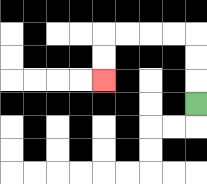{'start': '[8, 4]', 'end': '[4, 3]', 'path_directions': 'U,U,U,L,L,L,L,D,D', 'path_coordinates': '[[8, 4], [8, 3], [8, 2], [8, 1], [7, 1], [6, 1], [5, 1], [4, 1], [4, 2], [4, 3]]'}